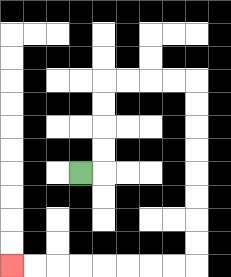{'start': '[3, 7]', 'end': '[0, 11]', 'path_directions': 'R,U,U,U,U,R,R,R,R,D,D,D,D,D,D,D,D,L,L,L,L,L,L,L,L', 'path_coordinates': '[[3, 7], [4, 7], [4, 6], [4, 5], [4, 4], [4, 3], [5, 3], [6, 3], [7, 3], [8, 3], [8, 4], [8, 5], [8, 6], [8, 7], [8, 8], [8, 9], [8, 10], [8, 11], [7, 11], [6, 11], [5, 11], [4, 11], [3, 11], [2, 11], [1, 11], [0, 11]]'}